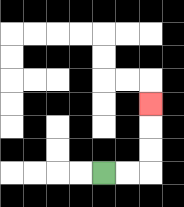{'start': '[4, 7]', 'end': '[6, 4]', 'path_directions': 'R,R,U,U,U', 'path_coordinates': '[[4, 7], [5, 7], [6, 7], [6, 6], [6, 5], [6, 4]]'}